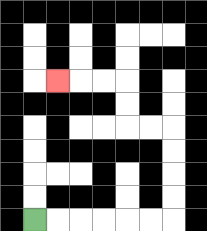{'start': '[1, 9]', 'end': '[2, 3]', 'path_directions': 'R,R,R,R,R,R,U,U,U,U,L,L,U,U,L,L,L', 'path_coordinates': '[[1, 9], [2, 9], [3, 9], [4, 9], [5, 9], [6, 9], [7, 9], [7, 8], [7, 7], [7, 6], [7, 5], [6, 5], [5, 5], [5, 4], [5, 3], [4, 3], [3, 3], [2, 3]]'}